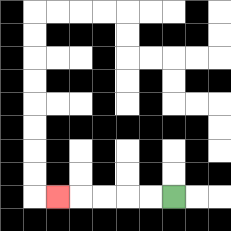{'start': '[7, 8]', 'end': '[2, 8]', 'path_directions': 'L,L,L,L,L', 'path_coordinates': '[[7, 8], [6, 8], [5, 8], [4, 8], [3, 8], [2, 8]]'}